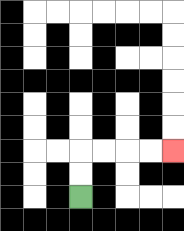{'start': '[3, 8]', 'end': '[7, 6]', 'path_directions': 'U,U,R,R,R,R', 'path_coordinates': '[[3, 8], [3, 7], [3, 6], [4, 6], [5, 6], [6, 6], [7, 6]]'}